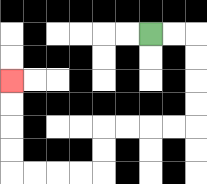{'start': '[6, 1]', 'end': '[0, 3]', 'path_directions': 'R,R,D,D,D,D,L,L,L,L,D,D,L,L,L,L,U,U,U,U', 'path_coordinates': '[[6, 1], [7, 1], [8, 1], [8, 2], [8, 3], [8, 4], [8, 5], [7, 5], [6, 5], [5, 5], [4, 5], [4, 6], [4, 7], [3, 7], [2, 7], [1, 7], [0, 7], [0, 6], [0, 5], [0, 4], [0, 3]]'}